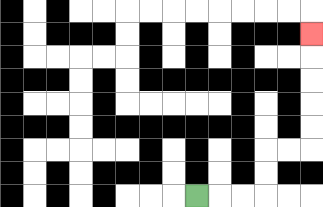{'start': '[8, 8]', 'end': '[13, 1]', 'path_directions': 'R,R,R,U,U,R,R,U,U,U,U,U', 'path_coordinates': '[[8, 8], [9, 8], [10, 8], [11, 8], [11, 7], [11, 6], [12, 6], [13, 6], [13, 5], [13, 4], [13, 3], [13, 2], [13, 1]]'}